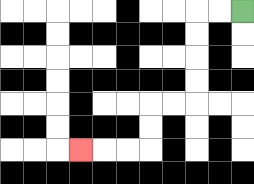{'start': '[10, 0]', 'end': '[3, 6]', 'path_directions': 'L,L,D,D,D,D,L,L,D,D,L,L,L', 'path_coordinates': '[[10, 0], [9, 0], [8, 0], [8, 1], [8, 2], [8, 3], [8, 4], [7, 4], [6, 4], [6, 5], [6, 6], [5, 6], [4, 6], [3, 6]]'}